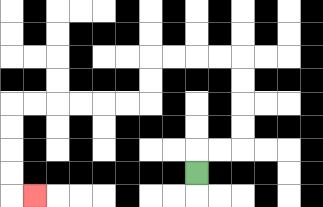{'start': '[8, 7]', 'end': '[1, 8]', 'path_directions': 'U,R,R,U,U,U,U,L,L,L,L,D,D,L,L,L,L,L,L,D,D,D,D,R', 'path_coordinates': '[[8, 7], [8, 6], [9, 6], [10, 6], [10, 5], [10, 4], [10, 3], [10, 2], [9, 2], [8, 2], [7, 2], [6, 2], [6, 3], [6, 4], [5, 4], [4, 4], [3, 4], [2, 4], [1, 4], [0, 4], [0, 5], [0, 6], [0, 7], [0, 8], [1, 8]]'}